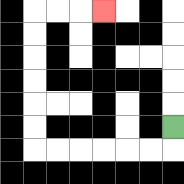{'start': '[7, 5]', 'end': '[4, 0]', 'path_directions': 'D,L,L,L,L,L,L,U,U,U,U,U,U,R,R,R', 'path_coordinates': '[[7, 5], [7, 6], [6, 6], [5, 6], [4, 6], [3, 6], [2, 6], [1, 6], [1, 5], [1, 4], [1, 3], [1, 2], [1, 1], [1, 0], [2, 0], [3, 0], [4, 0]]'}